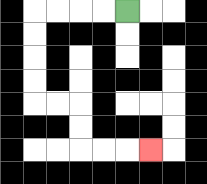{'start': '[5, 0]', 'end': '[6, 6]', 'path_directions': 'L,L,L,L,D,D,D,D,R,R,D,D,R,R,R', 'path_coordinates': '[[5, 0], [4, 0], [3, 0], [2, 0], [1, 0], [1, 1], [1, 2], [1, 3], [1, 4], [2, 4], [3, 4], [3, 5], [3, 6], [4, 6], [5, 6], [6, 6]]'}